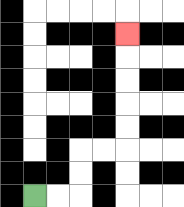{'start': '[1, 8]', 'end': '[5, 1]', 'path_directions': 'R,R,U,U,R,R,U,U,U,U,U', 'path_coordinates': '[[1, 8], [2, 8], [3, 8], [3, 7], [3, 6], [4, 6], [5, 6], [5, 5], [5, 4], [5, 3], [5, 2], [5, 1]]'}